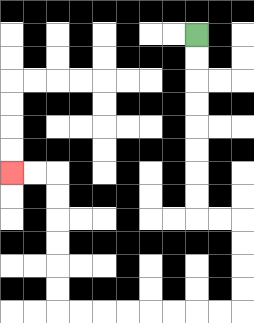{'start': '[8, 1]', 'end': '[0, 7]', 'path_directions': 'D,D,D,D,D,D,D,D,R,R,D,D,D,D,L,L,L,L,L,L,L,L,U,U,U,U,U,U,L,L', 'path_coordinates': '[[8, 1], [8, 2], [8, 3], [8, 4], [8, 5], [8, 6], [8, 7], [8, 8], [8, 9], [9, 9], [10, 9], [10, 10], [10, 11], [10, 12], [10, 13], [9, 13], [8, 13], [7, 13], [6, 13], [5, 13], [4, 13], [3, 13], [2, 13], [2, 12], [2, 11], [2, 10], [2, 9], [2, 8], [2, 7], [1, 7], [0, 7]]'}